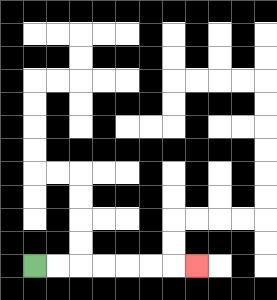{'start': '[1, 11]', 'end': '[8, 11]', 'path_directions': 'R,R,R,R,R,R,R', 'path_coordinates': '[[1, 11], [2, 11], [3, 11], [4, 11], [5, 11], [6, 11], [7, 11], [8, 11]]'}